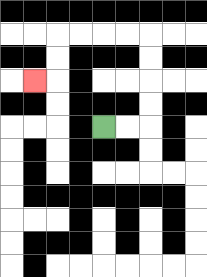{'start': '[4, 5]', 'end': '[1, 3]', 'path_directions': 'R,R,U,U,U,U,L,L,L,L,D,D,L', 'path_coordinates': '[[4, 5], [5, 5], [6, 5], [6, 4], [6, 3], [6, 2], [6, 1], [5, 1], [4, 1], [3, 1], [2, 1], [2, 2], [2, 3], [1, 3]]'}